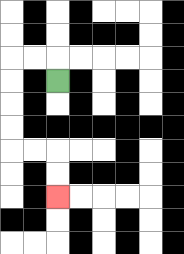{'start': '[2, 3]', 'end': '[2, 8]', 'path_directions': 'U,L,L,D,D,D,D,R,R,D,D', 'path_coordinates': '[[2, 3], [2, 2], [1, 2], [0, 2], [0, 3], [0, 4], [0, 5], [0, 6], [1, 6], [2, 6], [2, 7], [2, 8]]'}